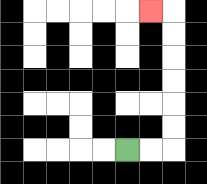{'start': '[5, 6]', 'end': '[6, 0]', 'path_directions': 'R,R,U,U,U,U,U,U,L', 'path_coordinates': '[[5, 6], [6, 6], [7, 6], [7, 5], [7, 4], [7, 3], [7, 2], [7, 1], [7, 0], [6, 0]]'}